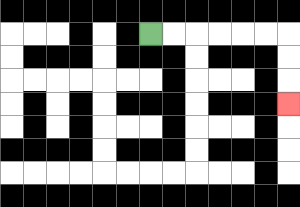{'start': '[6, 1]', 'end': '[12, 4]', 'path_directions': 'R,R,R,R,R,R,D,D,D', 'path_coordinates': '[[6, 1], [7, 1], [8, 1], [9, 1], [10, 1], [11, 1], [12, 1], [12, 2], [12, 3], [12, 4]]'}